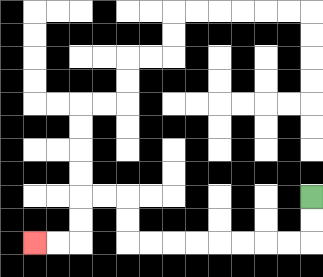{'start': '[13, 8]', 'end': '[1, 10]', 'path_directions': 'D,D,L,L,L,L,L,L,L,L,U,U,L,L,D,D,L,L', 'path_coordinates': '[[13, 8], [13, 9], [13, 10], [12, 10], [11, 10], [10, 10], [9, 10], [8, 10], [7, 10], [6, 10], [5, 10], [5, 9], [5, 8], [4, 8], [3, 8], [3, 9], [3, 10], [2, 10], [1, 10]]'}